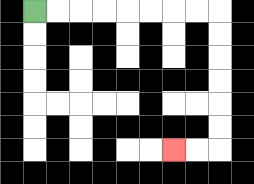{'start': '[1, 0]', 'end': '[7, 6]', 'path_directions': 'R,R,R,R,R,R,R,R,D,D,D,D,D,D,L,L', 'path_coordinates': '[[1, 0], [2, 0], [3, 0], [4, 0], [5, 0], [6, 0], [7, 0], [8, 0], [9, 0], [9, 1], [9, 2], [9, 3], [9, 4], [9, 5], [9, 6], [8, 6], [7, 6]]'}